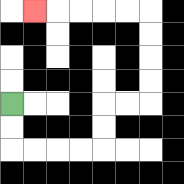{'start': '[0, 4]', 'end': '[1, 0]', 'path_directions': 'D,D,R,R,R,R,U,U,R,R,U,U,U,U,L,L,L,L,L', 'path_coordinates': '[[0, 4], [0, 5], [0, 6], [1, 6], [2, 6], [3, 6], [4, 6], [4, 5], [4, 4], [5, 4], [6, 4], [6, 3], [6, 2], [6, 1], [6, 0], [5, 0], [4, 0], [3, 0], [2, 0], [1, 0]]'}